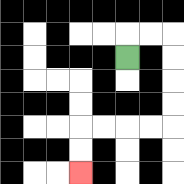{'start': '[5, 2]', 'end': '[3, 7]', 'path_directions': 'U,R,R,D,D,D,D,L,L,L,L,D,D', 'path_coordinates': '[[5, 2], [5, 1], [6, 1], [7, 1], [7, 2], [7, 3], [7, 4], [7, 5], [6, 5], [5, 5], [4, 5], [3, 5], [3, 6], [3, 7]]'}